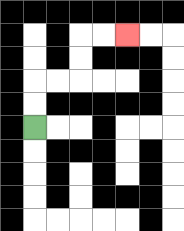{'start': '[1, 5]', 'end': '[5, 1]', 'path_directions': 'U,U,R,R,U,U,R,R', 'path_coordinates': '[[1, 5], [1, 4], [1, 3], [2, 3], [3, 3], [3, 2], [3, 1], [4, 1], [5, 1]]'}